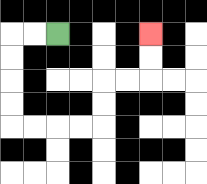{'start': '[2, 1]', 'end': '[6, 1]', 'path_directions': 'L,L,D,D,D,D,R,R,R,R,U,U,R,R,U,U', 'path_coordinates': '[[2, 1], [1, 1], [0, 1], [0, 2], [0, 3], [0, 4], [0, 5], [1, 5], [2, 5], [3, 5], [4, 5], [4, 4], [4, 3], [5, 3], [6, 3], [6, 2], [6, 1]]'}